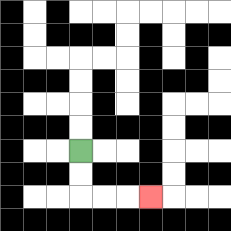{'start': '[3, 6]', 'end': '[6, 8]', 'path_directions': 'D,D,R,R,R', 'path_coordinates': '[[3, 6], [3, 7], [3, 8], [4, 8], [5, 8], [6, 8]]'}